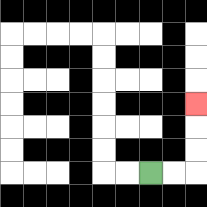{'start': '[6, 7]', 'end': '[8, 4]', 'path_directions': 'R,R,U,U,U', 'path_coordinates': '[[6, 7], [7, 7], [8, 7], [8, 6], [8, 5], [8, 4]]'}